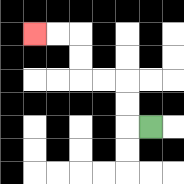{'start': '[6, 5]', 'end': '[1, 1]', 'path_directions': 'L,U,U,L,L,U,U,L,L', 'path_coordinates': '[[6, 5], [5, 5], [5, 4], [5, 3], [4, 3], [3, 3], [3, 2], [3, 1], [2, 1], [1, 1]]'}